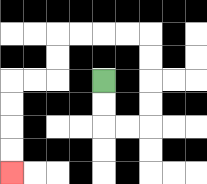{'start': '[4, 3]', 'end': '[0, 7]', 'path_directions': 'D,D,R,R,U,U,U,U,L,L,L,L,D,D,L,L,D,D,D,D', 'path_coordinates': '[[4, 3], [4, 4], [4, 5], [5, 5], [6, 5], [6, 4], [6, 3], [6, 2], [6, 1], [5, 1], [4, 1], [3, 1], [2, 1], [2, 2], [2, 3], [1, 3], [0, 3], [0, 4], [0, 5], [0, 6], [0, 7]]'}